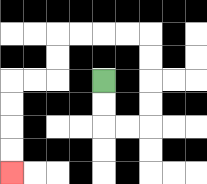{'start': '[4, 3]', 'end': '[0, 7]', 'path_directions': 'D,D,R,R,U,U,U,U,L,L,L,L,D,D,L,L,D,D,D,D', 'path_coordinates': '[[4, 3], [4, 4], [4, 5], [5, 5], [6, 5], [6, 4], [6, 3], [6, 2], [6, 1], [5, 1], [4, 1], [3, 1], [2, 1], [2, 2], [2, 3], [1, 3], [0, 3], [0, 4], [0, 5], [0, 6], [0, 7]]'}